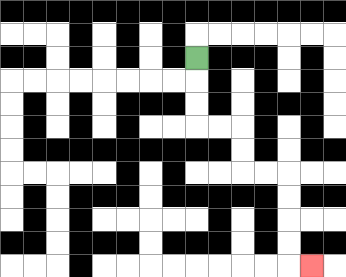{'start': '[8, 2]', 'end': '[13, 11]', 'path_directions': 'D,D,D,R,R,D,D,R,R,D,D,D,D,R', 'path_coordinates': '[[8, 2], [8, 3], [8, 4], [8, 5], [9, 5], [10, 5], [10, 6], [10, 7], [11, 7], [12, 7], [12, 8], [12, 9], [12, 10], [12, 11], [13, 11]]'}